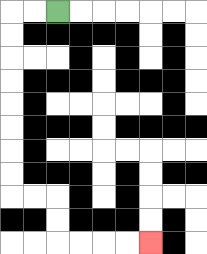{'start': '[2, 0]', 'end': '[6, 10]', 'path_directions': 'L,L,D,D,D,D,D,D,D,D,R,R,D,D,R,R,R,R', 'path_coordinates': '[[2, 0], [1, 0], [0, 0], [0, 1], [0, 2], [0, 3], [0, 4], [0, 5], [0, 6], [0, 7], [0, 8], [1, 8], [2, 8], [2, 9], [2, 10], [3, 10], [4, 10], [5, 10], [6, 10]]'}